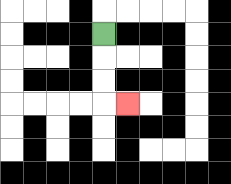{'start': '[4, 1]', 'end': '[5, 4]', 'path_directions': 'D,D,D,R', 'path_coordinates': '[[4, 1], [4, 2], [4, 3], [4, 4], [5, 4]]'}